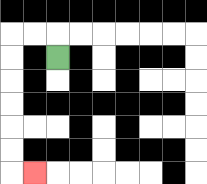{'start': '[2, 2]', 'end': '[1, 7]', 'path_directions': 'U,L,L,D,D,D,D,D,D,R', 'path_coordinates': '[[2, 2], [2, 1], [1, 1], [0, 1], [0, 2], [0, 3], [0, 4], [0, 5], [0, 6], [0, 7], [1, 7]]'}